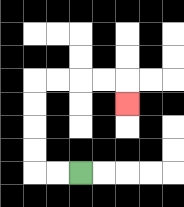{'start': '[3, 7]', 'end': '[5, 4]', 'path_directions': 'L,L,U,U,U,U,R,R,R,R,D', 'path_coordinates': '[[3, 7], [2, 7], [1, 7], [1, 6], [1, 5], [1, 4], [1, 3], [2, 3], [3, 3], [4, 3], [5, 3], [5, 4]]'}